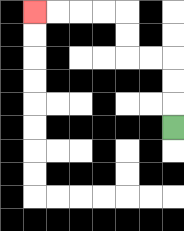{'start': '[7, 5]', 'end': '[1, 0]', 'path_directions': 'U,U,U,L,L,U,U,L,L,L,L', 'path_coordinates': '[[7, 5], [7, 4], [7, 3], [7, 2], [6, 2], [5, 2], [5, 1], [5, 0], [4, 0], [3, 0], [2, 0], [1, 0]]'}